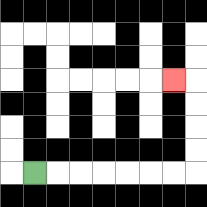{'start': '[1, 7]', 'end': '[7, 3]', 'path_directions': 'R,R,R,R,R,R,R,U,U,U,U,L', 'path_coordinates': '[[1, 7], [2, 7], [3, 7], [4, 7], [5, 7], [6, 7], [7, 7], [8, 7], [8, 6], [8, 5], [8, 4], [8, 3], [7, 3]]'}